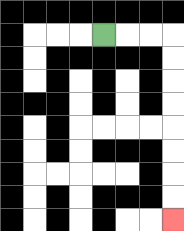{'start': '[4, 1]', 'end': '[7, 9]', 'path_directions': 'R,R,R,D,D,D,D,D,D,D,D', 'path_coordinates': '[[4, 1], [5, 1], [6, 1], [7, 1], [7, 2], [7, 3], [7, 4], [7, 5], [7, 6], [7, 7], [7, 8], [7, 9]]'}